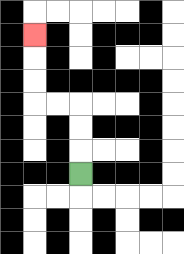{'start': '[3, 7]', 'end': '[1, 1]', 'path_directions': 'U,U,U,L,L,U,U,U', 'path_coordinates': '[[3, 7], [3, 6], [3, 5], [3, 4], [2, 4], [1, 4], [1, 3], [1, 2], [1, 1]]'}